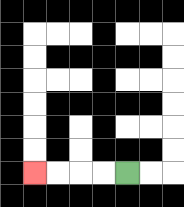{'start': '[5, 7]', 'end': '[1, 7]', 'path_directions': 'L,L,L,L', 'path_coordinates': '[[5, 7], [4, 7], [3, 7], [2, 7], [1, 7]]'}